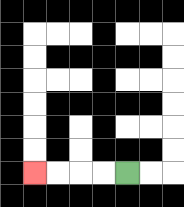{'start': '[5, 7]', 'end': '[1, 7]', 'path_directions': 'L,L,L,L', 'path_coordinates': '[[5, 7], [4, 7], [3, 7], [2, 7], [1, 7]]'}